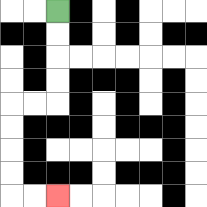{'start': '[2, 0]', 'end': '[2, 8]', 'path_directions': 'D,D,D,D,L,L,D,D,D,D,R,R', 'path_coordinates': '[[2, 0], [2, 1], [2, 2], [2, 3], [2, 4], [1, 4], [0, 4], [0, 5], [0, 6], [0, 7], [0, 8], [1, 8], [2, 8]]'}